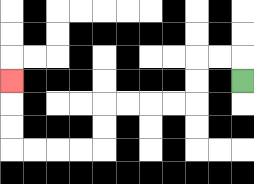{'start': '[10, 3]', 'end': '[0, 3]', 'path_directions': 'U,L,L,D,D,L,L,L,L,D,D,L,L,L,L,U,U,U', 'path_coordinates': '[[10, 3], [10, 2], [9, 2], [8, 2], [8, 3], [8, 4], [7, 4], [6, 4], [5, 4], [4, 4], [4, 5], [4, 6], [3, 6], [2, 6], [1, 6], [0, 6], [0, 5], [0, 4], [0, 3]]'}